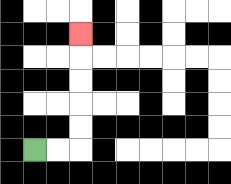{'start': '[1, 6]', 'end': '[3, 1]', 'path_directions': 'R,R,U,U,U,U,U', 'path_coordinates': '[[1, 6], [2, 6], [3, 6], [3, 5], [3, 4], [3, 3], [3, 2], [3, 1]]'}